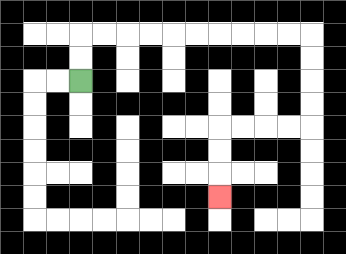{'start': '[3, 3]', 'end': '[9, 8]', 'path_directions': 'U,U,R,R,R,R,R,R,R,R,R,R,D,D,D,D,L,L,L,L,D,D,D', 'path_coordinates': '[[3, 3], [3, 2], [3, 1], [4, 1], [5, 1], [6, 1], [7, 1], [8, 1], [9, 1], [10, 1], [11, 1], [12, 1], [13, 1], [13, 2], [13, 3], [13, 4], [13, 5], [12, 5], [11, 5], [10, 5], [9, 5], [9, 6], [9, 7], [9, 8]]'}